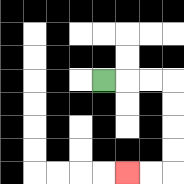{'start': '[4, 3]', 'end': '[5, 7]', 'path_directions': 'R,R,R,D,D,D,D,L,L', 'path_coordinates': '[[4, 3], [5, 3], [6, 3], [7, 3], [7, 4], [7, 5], [7, 6], [7, 7], [6, 7], [5, 7]]'}